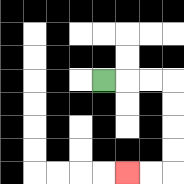{'start': '[4, 3]', 'end': '[5, 7]', 'path_directions': 'R,R,R,D,D,D,D,L,L', 'path_coordinates': '[[4, 3], [5, 3], [6, 3], [7, 3], [7, 4], [7, 5], [7, 6], [7, 7], [6, 7], [5, 7]]'}